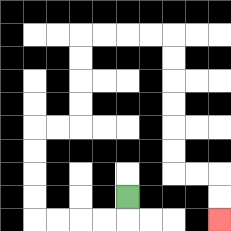{'start': '[5, 8]', 'end': '[9, 9]', 'path_directions': 'D,L,L,L,L,U,U,U,U,R,R,U,U,U,U,R,R,R,R,D,D,D,D,D,D,R,R,D,D', 'path_coordinates': '[[5, 8], [5, 9], [4, 9], [3, 9], [2, 9], [1, 9], [1, 8], [1, 7], [1, 6], [1, 5], [2, 5], [3, 5], [3, 4], [3, 3], [3, 2], [3, 1], [4, 1], [5, 1], [6, 1], [7, 1], [7, 2], [7, 3], [7, 4], [7, 5], [7, 6], [7, 7], [8, 7], [9, 7], [9, 8], [9, 9]]'}